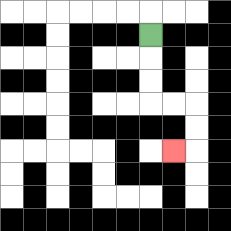{'start': '[6, 1]', 'end': '[7, 6]', 'path_directions': 'D,D,D,R,R,D,D,L', 'path_coordinates': '[[6, 1], [6, 2], [6, 3], [6, 4], [7, 4], [8, 4], [8, 5], [8, 6], [7, 6]]'}